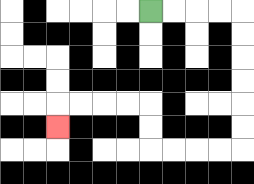{'start': '[6, 0]', 'end': '[2, 5]', 'path_directions': 'R,R,R,R,D,D,D,D,D,D,L,L,L,L,U,U,L,L,L,L,D', 'path_coordinates': '[[6, 0], [7, 0], [8, 0], [9, 0], [10, 0], [10, 1], [10, 2], [10, 3], [10, 4], [10, 5], [10, 6], [9, 6], [8, 6], [7, 6], [6, 6], [6, 5], [6, 4], [5, 4], [4, 4], [3, 4], [2, 4], [2, 5]]'}